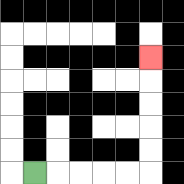{'start': '[1, 7]', 'end': '[6, 2]', 'path_directions': 'R,R,R,R,R,U,U,U,U,U', 'path_coordinates': '[[1, 7], [2, 7], [3, 7], [4, 7], [5, 7], [6, 7], [6, 6], [6, 5], [6, 4], [6, 3], [6, 2]]'}